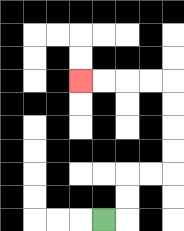{'start': '[4, 9]', 'end': '[3, 3]', 'path_directions': 'R,U,U,R,R,U,U,U,U,L,L,L,L', 'path_coordinates': '[[4, 9], [5, 9], [5, 8], [5, 7], [6, 7], [7, 7], [7, 6], [7, 5], [7, 4], [7, 3], [6, 3], [5, 3], [4, 3], [3, 3]]'}